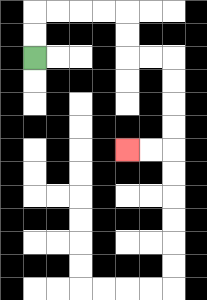{'start': '[1, 2]', 'end': '[5, 6]', 'path_directions': 'U,U,R,R,R,R,D,D,R,R,D,D,D,D,L,L', 'path_coordinates': '[[1, 2], [1, 1], [1, 0], [2, 0], [3, 0], [4, 0], [5, 0], [5, 1], [5, 2], [6, 2], [7, 2], [7, 3], [7, 4], [7, 5], [7, 6], [6, 6], [5, 6]]'}